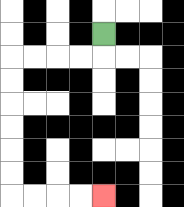{'start': '[4, 1]', 'end': '[4, 8]', 'path_directions': 'D,L,L,L,L,D,D,D,D,D,D,R,R,R,R', 'path_coordinates': '[[4, 1], [4, 2], [3, 2], [2, 2], [1, 2], [0, 2], [0, 3], [0, 4], [0, 5], [0, 6], [0, 7], [0, 8], [1, 8], [2, 8], [3, 8], [4, 8]]'}